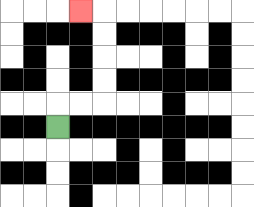{'start': '[2, 5]', 'end': '[3, 0]', 'path_directions': 'U,R,R,U,U,U,U,L', 'path_coordinates': '[[2, 5], [2, 4], [3, 4], [4, 4], [4, 3], [4, 2], [4, 1], [4, 0], [3, 0]]'}